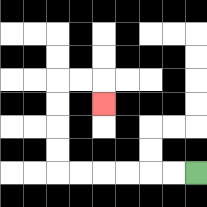{'start': '[8, 7]', 'end': '[4, 4]', 'path_directions': 'L,L,L,L,L,L,U,U,U,U,R,R,D', 'path_coordinates': '[[8, 7], [7, 7], [6, 7], [5, 7], [4, 7], [3, 7], [2, 7], [2, 6], [2, 5], [2, 4], [2, 3], [3, 3], [4, 3], [4, 4]]'}